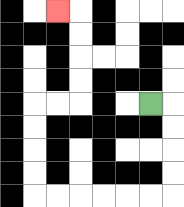{'start': '[6, 4]', 'end': '[2, 0]', 'path_directions': 'R,D,D,D,D,L,L,L,L,L,L,U,U,U,U,R,R,U,U,U,U,L', 'path_coordinates': '[[6, 4], [7, 4], [7, 5], [7, 6], [7, 7], [7, 8], [6, 8], [5, 8], [4, 8], [3, 8], [2, 8], [1, 8], [1, 7], [1, 6], [1, 5], [1, 4], [2, 4], [3, 4], [3, 3], [3, 2], [3, 1], [3, 0], [2, 0]]'}